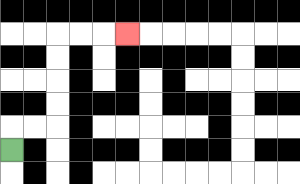{'start': '[0, 6]', 'end': '[5, 1]', 'path_directions': 'U,R,R,U,U,U,U,R,R,R', 'path_coordinates': '[[0, 6], [0, 5], [1, 5], [2, 5], [2, 4], [2, 3], [2, 2], [2, 1], [3, 1], [4, 1], [5, 1]]'}